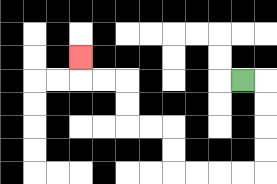{'start': '[10, 3]', 'end': '[3, 2]', 'path_directions': 'R,D,D,D,D,L,L,L,L,U,U,L,L,U,U,L,L,U', 'path_coordinates': '[[10, 3], [11, 3], [11, 4], [11, 5], [11, 6], [11, 7], [10, 7], [9, 7], [8, 7], [7, 7], [7, 6], [7, 5], [6, 5], [5, 5], [5, 4], [5, 3], [4, 3], [3, 3], [3, 2]]'}